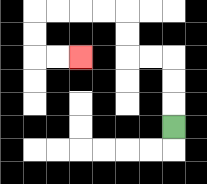{'start': '[7, 5]', 'end': '[3, 2]', 'path_directions': 'U,U,U,L,L,U,U,L,L,L,L,D,D,R,R', 'path_coordinates': '[[7, 5], [7, 4], [7, 3], [7, 2], [6, 2], [5, 2], [5, 1], [5, 0], [4, 0], [3, 0], [2, 0], [1, 0], [1, 1], [1, 2], [2, 2], [3, 2]]'}